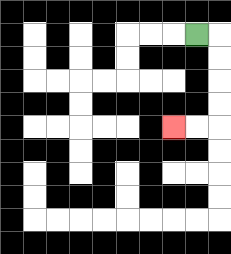{'start': '[8, 1]', 'end': '[7, 5]', 'path_directions': 'R,D,D,D,D,L,L', 'path_coordinates': '[[8, 1], [9, 1], [9, 2], [9, 3], [9, 4], [9, 5], [8, 5], [7, 5]]'}